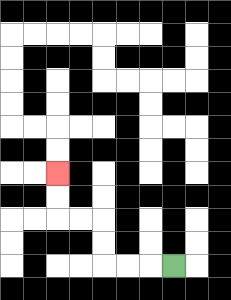{'start': '[7, 11]', 'end': '[2, 7]', 'path_directions': 'L,L,L,U,U,L,L,U,U', 'path_coordinates': '[[7, 11], [6, 11], [5, 11], [4, 11], [4, 10], [4, 9], [3, 9], [2, 9], [2, 8], [2, 7]]'}